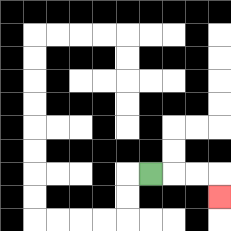{'start': '[6, 7]', 'end': '[9, 8]', 'path_directions': 'R,R,R,D', 'path_coordinates': '[[6, 7], [7, 7], [8, 7], [9, 7], [9, 8]]'}